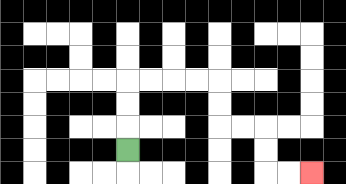{'start': '[5, 6]', 'end': '[13, 7]', 'path_directions': 'U,U,U,R,R,R,R,D,D,R,R,D,D,R,R', 'path_coordinates': '[[5, 6], [5, 5], [5, 4], [5, 3], [6, 3], [7, 3], [8, 3], [9, 3], [9, 4], [9, 5], [10, 5], [11, 5], [11, 6], [11, 7], [12, 7], [13, 7]]'}